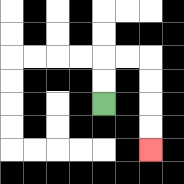{'start': '[4, 4]', 'end': '[6, 6]', 'path_directions': 'U,U,R,R,D,D,D,D', 'path_coordinates': '[[4, 4], [4, 3], [4, 2], [5, 2], [6, 2], [6, 3], [6, 4], [6, 5], [6, 6]]'}